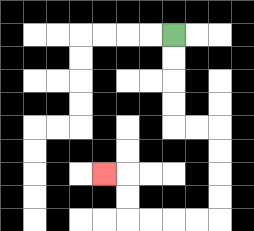{'start': '[7, 1]', 'end': '[4, 7]', 'path_directions': 'D,D,D,D,R,R,D,D,D,D,L,L,L,L,U,U,L', 'path_coordinates': '[[7, 1], [7, 2], [7, 3], [7, 4], [7, 5], [8, 5], [9, 5], [9, 6], [9, 7], [9, 8], [9, 9], [8, 9], [7, 9], [6, 9], [5, 9], [5, 8], [5, 7], [4, 7]]'}